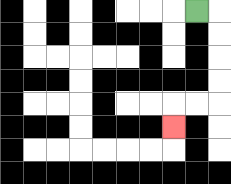{'start': '[8, 0]', 'end': '[7, 5]', 'path_directions': 'R,D,D,D,D,L,L,D', 'path_coordinates': '[[8, 0], [9, 0], [9, 1], [9, 2], [9, 3], [9, 4], [8, 4], [7, 4], [7, 5]]'}